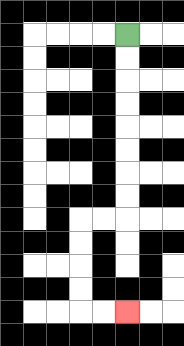{'start': '[5, 1]', 'end': '[5, 13]', 'path_directions': 'D,D,D,D,D,D,D,D,L,L,D,D,D,D,R,R', 'path_coordinates': '[[5, 1], [5, 2], [5, 3], [5, 4], [5, 5], [5, 6], [5, 7], [5, 8], [5, 9], [4, 9], [3, 9], [3, 10], [3, 11], [3, 12], [3, 13], [4, 13], [5, 13]]'}